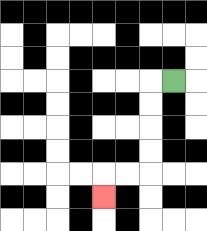{'start': '[7, 3]', 'end': '[4, 8]', 'path_directions': 'L,D,D,D,D,L,L,D', 'path_coordinates': '[[7, 3], [6, 3], [6, 4], [6, 5], [6, 6], [6, 7], [5, 7], [4, 7], [4, 8]]'}